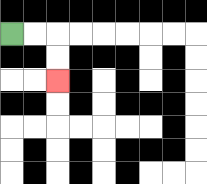{'start': '[0, 1]', 'end': '[2, 3]', 'path_directions': 'R,R,D,D', 'path_coordinates': '[[0, 1], [1, 1], [2, 1], [2, 2], [2, 3]]'}